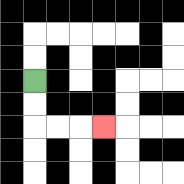{'start': '[1, 3]', 'end': '[4, 5]', 'path_directions': 'D,D,R,R,R', 'path_coordinates': '[[1, 3], [1, 4], [1, 5], [2, 5], [3, 5], [4, 5]]'}